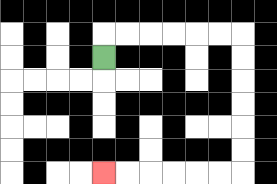{'start': '[4, 2]', 'end': '[4, 7]', 'path_directions': 'U,R,R,R,R,R,R,D,D,D,D,D,D,L,L,L,L,L,L', 'path_coordinates': '[[4, 2], [4, 1], [5, 1], [6, 1], [7, 1], [8, 1], [9, 1], [10, 1], [10, 2], [10, 3], [10, 4], [10, 5], [10, 6], [10, 7], [9, 7], [8, 7], [7, 7], [6, 7], [5, 7], [4, 7]]'}